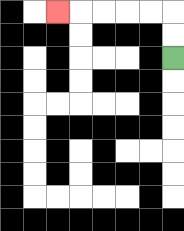{'start': '[7, 2]', 'end': '[2, 0]', 'path_directions': 'U,U,L,L,L,L,L', 'path_coordinates': '[[7, 2], [7, 1], [7, 0], [6, 0], [5, 0], [4, 0], [3, 0], [2, 0]]'}